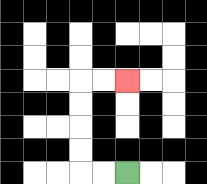{'start': '[5, 7]', 'end': '[5, 3]', 'path_directions': 'L,L,U,U,U,U,R,R', 'path_coordinates': '[[5, 7], [4, 7], [3, 7], [3, 6], [3, 5], [3, 4], [3, 3], [4, 3], [5, 3]]'}